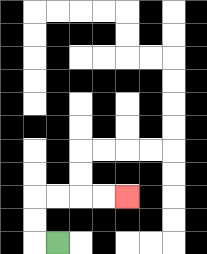{'start': '[2, 10]', 'end': '[5, 8]', 'path_directions': 'L,U,U,R,R,R,R', 'path_coordinates': '[[2, 10], [1, 10], [1, 9], [1, 8], [2, 8], [3, 8], [4, 8], [5, 8]]'}